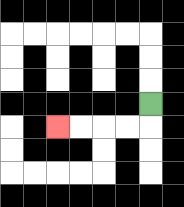{'start': '[6, 4]', 'end': '[2, 5]', 'path_directions': 'D,L,L,L,L', 'path_coordinates': '[[6, 4], [6, 5], [5, 5], [4, 5], [3, 5], [2, 5]]'}